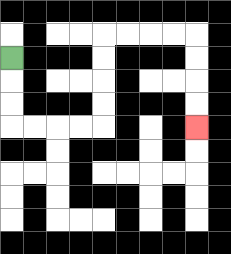{'start': '[0, 2]', 'end': '[8, 5]', 'path_directions': 'D,D,D,R,R,R,R,U,U,U,U,R,R,R,R,D,D,D,D', 'path_coordinates': '[[0, 2], [0, 3], [0, 4], [0, 5], [1, 5], [2, 5], [3, 5], [4, 5], [4, 4], [4, 3], [4, 2], [4, 1], [5, 1], [6, 1], [7, 1], [8, 1], [8, 2], [8, 3], [8, 4], [8, 5]]'}